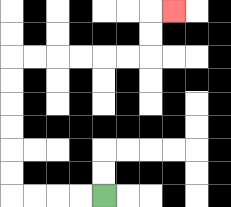{'start': '[4, 8]', 'end': '[7, 0]', 'path_directions': 'L,L,L,L,U,U,U,U,U,U,R,R,R,R,R,R,U,U,R', 'path_coordinates': '[[4, 8], [3, 8], [2, 8], [1, 8], [0, 8], [0, 7], [0, 6], [0, 5], [0, 4], [0, 3], [0, 2], [1, 2], [2, 2], [3, 2], [4, 2], [5, 2], [6, 2], [6, 1], [6, 0], [7, 0]]'}